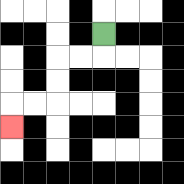{'start': '[4, 1]', 'end': '[0, 5]', 'path_directions': 'D,L,L,D,D,L,L,D', 'path_coordinates': '[[4, 1], [4, 2], [3, 2], [2, 2], [2, 3], [2, 4], [1, 4], [0, 4], [0, 5]]'}